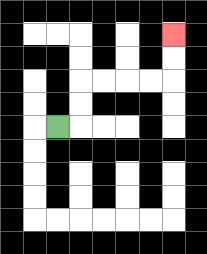{'start': '[2, 5]', 'end': '[7, 1]', 'path_directions': 'R,U,U,R,R,R,R,U,U', 'path_coordinates': '[[2, 5], [3, 5], [3, 4], [3, 3], [4, 3], [5, 3], [6, 3], [7, 3], [7, 2], [7, 1]]'}